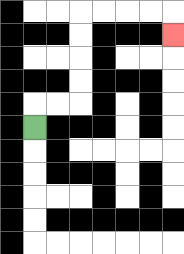{'start': '[1, 5]', 'end': '[7, 1]', 'path_directions': 'U,R,R,U,U,U,U,R,R,R,R,D', 'path_coordinates': '[[1, 5], [1, 4], [2, 4], [3, 4], [3, 3], [3, 2], [3, 1], [3, 0], [4, 0], [5, 0], [6, 0], [7, 0], [7, 1]]'}